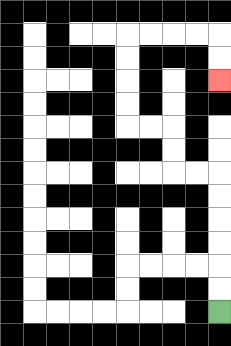{'start': '[9, 13]', 'end': '[9, 3]', 'path_directions': 'U,U,U,U,U,U,L,L,U,U,L,L,U,U,U,U,R,R,R,R,D,D', 'path_coordinates': '[[9, 13], [9, 12], [9, 11], [9, 10], [9, 9], [9, 8], [9, 7], [8, 7], [7, 7], [7, 6], [7, 5], [6, 5], [5, 5], [5, 4], [5, 3], [5, 2], [5, 1], [6, 1], [7, 1], [8, 1], [9, 1], [9, 2], [9, 3]]'}